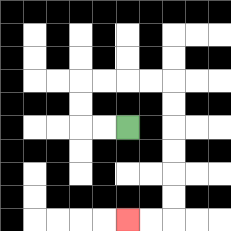{'start': '[5, 5]', 'end': '[5, 9]', 'path_directions': 'L,L,U,U,R,R,R,R,D,D,D,D,D,D,L,L', 'path_coordinates': '[[5, 5], [4, 5], [3, 5], [3, 4], [3, 3], [4, 3], [5, 3], [6, 3], [7, 3], [7, 4], [7, 5], [7, 6], [7, 7], [7, 8], [7, 9], [6, 9], [5, 9]]'}